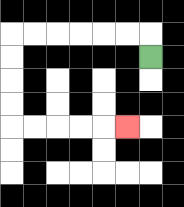{'start': '[6, 2]', 'end': '[5, 5]', 'path_directions': 'U,L,L,L,L,L,L,D,D,D,D,R,R,R,R,R', 'path_coordinates': '[[6, 2], [6, 1], [5, 1], [4, 1], [3, 1], [2, 1], [1, 1], [0, 1], [0, 2], [0, 3], [0, 4], [0, 5], [1, 5], [2, 5], [3, 5], [4, 5], [5, 5]]'}